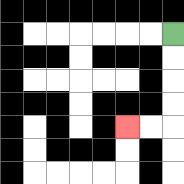{'start': '[7, 1]', 'end': '[5, 5]', 'path_directions': 'D,D,D,D,L,L', 'path_coordinates': '[[7, 1], [7, 2], [7, 3], [7, 4], [7, 5], [6, 5], [5, 5]]'}